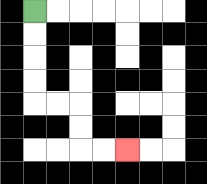{'start': '[1, 0]', 'end': '[5, 6]', 'path_directions': 'D,D,D,D,R,R,D,D,R,R', 'path_coordinates': '[[1, 0], [1, 1], [1, 2], [1, 3], [1, 4], [2, 4], [3, 4], [3, 5], [3, 6], [4, 6], [5, 6]]'}